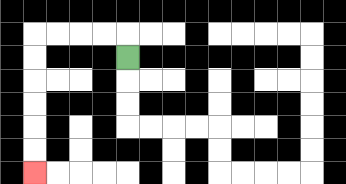{'start': '[5, 2]', 'end': '[1, 7]', 'path_directions': 'U,L,L,L,L,D,D,D,D,D,D', 'path_coordinates': '[[5, 2], [5, 1], [4, 1], [3, 1], [2, 1], [1, 1], [1, 2], [1, 3], [1, 4], [1, 5], [1, 6], [1, 7]]'}